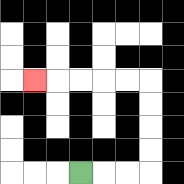{'start': '[3, 7]', 'end': '[1, 3]', 'path_directions': 'R,R,R,U,U,U,U,L,L,L,L,L', 'path_coordinates': '[[3, 7], [4, 7], [5, 7], [6, 7], [6, 6], [6, 5], [6, 4], [6, 3], [5, 3], [4, 3], [3, 3], [2, 3], [1, 3]]'}